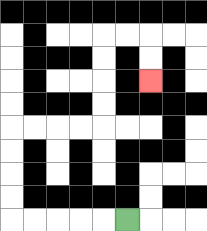{'start': '[5, 9]', 'end': '[6, 3]', 'path_directions': 'L,L,L,L,L,U,U,U,U,R,R,R,R,U,U,U,U,R,R,D,D', 'path_coordinates': '[[5, 9], [4, 9], [3, 9], [2, 9], [1, 9], [0, 9], [0, 8], [0, 7], [0, 6], [0, 5], [1, 5], [2, 5], [3, 5], [4, 5], [4, 4], [4, 3], [4, 2], [4, 1], [5, 1], [6, 1], [6, 2], [6, 3]]'}